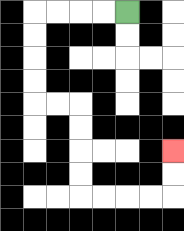{'start': '[5, 0]', 'end': '[7, 6]', 'path_directions': 'L,L,L,L,D,D,D,D,R,R,D,D,D,D,R,R,R,R,U,U', 'path_coordinates': '[[5, 0], [4, 0], [3, 0], [2, 0], [1, 0], [1, 1], [1, 2], [1, 3], [1, 4], [2, 4], [3, 4], [3, 5], [3, 6], [3, 7], [3, 8], [4, 8], [5, 8], [6, 8], [7, 8], [7, 7], [7, 6]]'}